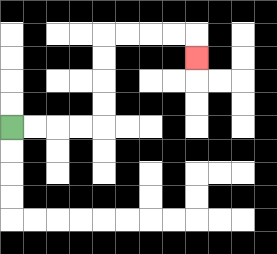{'start': '[0, 5]', 'end': '[8, 2]', 'path_directions': 'R,R,R,R,U,U,U,U,R,R,R,R,D', 'path_coordinates': '[[0, 5], [1, 5], [2, 5], [3, 5], [4, 5], [4, 4], [4, 3], [4, 2], [4, 1], [5, 1], [6, 1], [7, 1], [8, 1], [8, 2]]'}